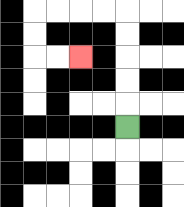{'start': '[5, 5]', 'end': '[3, 2]', 'path_directions': 'U,U,U,U,U,L,L,L,L,D,D,R,R', 'path_coordinates': '[[5, 5], [5, 4], [5, 3], [5, 2], [5, 1], [5, 0], [4, 0], [3, 0], [2, 0], [1, 0], [1, 1], [1, 2], [2, 2], [3, 2]]'}